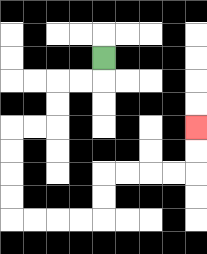{'start': '[4, 2]', 'end': '[8, 5]', 'path_directions': 'D,L,L,D,D,L,L,D,D,D,D,R,R,R,R,U,U,R,R,R,R,U,U', 'path_coordinates': '[[4, 2], [4, 3], [3, 3], [2, 3], [2, 4], [2, 5], [1, 5], [0, 5], [0, 6], [0, 7], [0, 8], [0, 9], [1, 9], [2, 9], [3, 9], [4, 9], [4, 8], [4, 7], [5, 7], [6, 7], [7, 7], [8, 7], [8, 6], [8, 5]]'}